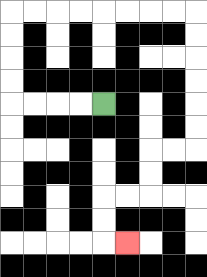{'start': '[4, 4]', 'end': '[5, 10]', 'path_directions': 'L,L,L,L,U,U,U,U,R,R,R,R,R,R,R,R,D,D,D,D,D,D,L,L,D,D,L,L,D,D,R', 'path_coordinates': '[[4, 4], [3, 4], [2, 4], [1, 4], [0, 4], [0, 3], [0, 2], [0, 1], [0, 0], [1, 0], [2, 0], [3, 0], [4, 0], [5, 0], [6, 0], [7, 0], [8, 0], [8, 1], [8, 2], [8, 3], [8, 4], [8, 5], [8, 6], [7, 6], [6, 6], [6, 7], [6, 8], [5, 8], [4, 8], [4, 9], [4, 10], [5, 10]]'}